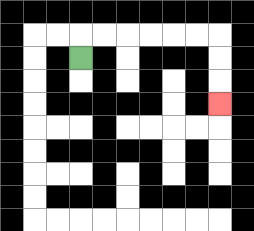{'start': '[3, 2]', 'end': '[9, 4]', 'path_directions': 'U,R,R,R,R,R,R,D,D,D', 'path_coordinates': '[[3, 2], [3, 1], [4, 1], [5, 1], [6, 1], [7, 1], [8, 1], [9, 1], [9, 2], [9, 3], [9, 4]]'}